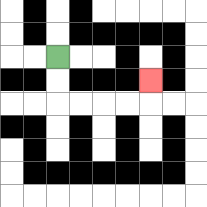{'start': '[2, 2]', 'end': '[6, 3]', 'path_directions': 'D,D,R,R,R,R,U', 'path_coordinates': '[[2, 2], [2, 3], [2, 4], [3, 4], [4, 4], [5, 4], [6, 4], [6, 3]]'}